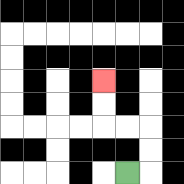{'start': '[5, 7]', 'end': '[4, 3]', 'path_directions': 'R,U,U,L,L,U,U', 'path_coordinates': '[[5, 7], [6, 7], [6, 6], [6, 5], [5, 5], [4, 5], [4, 4], [4, 3]]'}